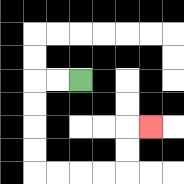{'start': '[3, 3]', 'end': '[6, 5]', 'path_directions': 'L,L,D,D,D,D,R,R,R,R,U,U,R', 'path_coordinates': '[[3, 3], [2, 3], [1, 3], [1, 4], [1, 5], [1, 6], [1, 7], [2, 7], [3, 7], [4, 7], [5, 7], [5, 6], [5, 5], [6, 5]]'}